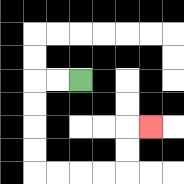{'start': '[3, 3]', 'end': '[6, 5]', 'path_directions': 'L,L,D,D,D,D,R,R,R,R,U,U,R', 'path_coordinates': '[[3, 3], [2, 3], [1, 3], [1, 4], [1, 5], [1, 6], [1, 7], [2, 7], [3, 7], [4, 7], [5, 7], [5, 6], [5, 5], [6, 5]]'}